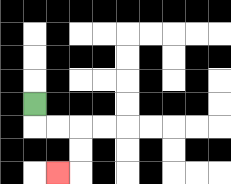{'start': '[1, 4]', 'end': '[2, 7]', 'path_directions': 'D,R,R,D,D,L', 'path_coordinates': '[[1, 4], [1, 5], [2, 5], [3, 5], [3, 6], [3, 7], [2, 7]]'}